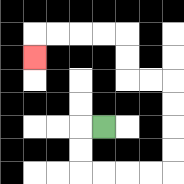{'start': '[4, 5]', 'end': '[1, 2]', 'path_directions': 'L,D,D,R,R,R,R,U,U,U,U,L,L,U,U,L,L,L,L,D', 'path_coordinates': '[[4, 5], [3, 5], [3, 6], [3, 7], [4, 7], [5, 7], [6, 7], [7, 7], [7, 6], [7, 5], [7, 4], [7, 3], [6, 3], [5, 3], [5, 2], [5, 1], [4, 1], [3, 1], [2, 1], [1, 1], [1, 2]]'}